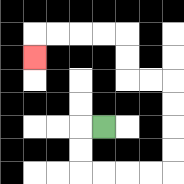{'start': '[4, 5]', 'end': '[1, 2]', 'path_directions': 'L,D,D,R,R,R,R,U,U,U,U,L,L,U,U,L,L,L,L,D', 'path_coordinates': '[[4, 5], [3, 5], [3, 6], [3, 7], [4, 7], [5, 7], [6, 7], [7, 7], [7, 6], [7, 5], [7, 4], [7, 3], [6, 3], [5, 3], [5, 2], [5, 1], [4, 1], [3, 1], [2, 1], [1, 1], [1, 2]]'}